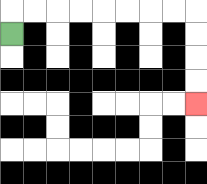{'start': '[0, 1]', 'end': '[8, 4]', 'path_directions': 'U,R,R,R,R,R,R,R,R,D,D,D,D', 'path_coordinates': '[[0, 1], [0, 0], [1, 0], [2, 0], [3, 0], [4, 0], [5, 0], [6, 0], [7, 0], [8, 0], [8, 1], [8, 2], [8, 3], [8, 4]]'}